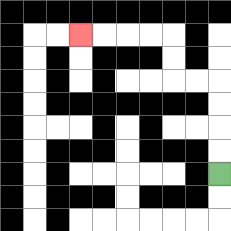{'start': '[9, 7]', 'end': '[3, 1]', 'path_directions': 'U,U,U,U,L,L,U,U,L,L,L,L', 'path_coordinates': '[[9, 7], [9, 6], [9, 5], [9, 4], [9, 3], [8, 3], [7, 3], [7, 2], [7, 1], [6, 1], [5, 1], [4, 1], [3, 1]]'}